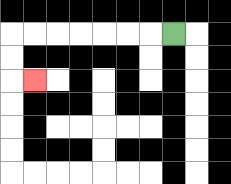{'start': '[7, 1]', 'end': '[1, 3]', 'path_directions': 'L,L,L,L,L,L,L,D,D,R', 'path_coordinates': '[[7, 1], [6, 1], [5, 1], [4, 1], [3, 1], [2, 1], [1, 1], [0, 1], [0, 2], [0, 3], [1, 3]]'}